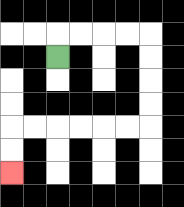{'start': '[2, 2]', 'end': '[0, 7]', 'path_directions': 'U,R,R,R,R,D,D,D,D,L,L,L,L,L,L,D,D', 'path_coordinates': '[[2, 2], [2, 1], [3, 1], [4, 1], [5, 1], [6, 1], [6, 2], [6, 3], [6, 4], [6, 5], [5, 5], [4, 5], [3, 5], [2, 5], [1, 5], [0, 5], [0, 6], [0, 7]]'}